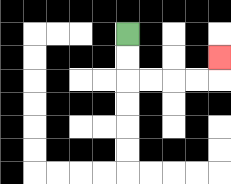{'start': '[5, 1]', 'end': '[9, 2]', 'path_directions': 'D,D,R,R,R,R,U', 'path_coordinates': '[[5, 1], [5, 2], [5, 3], [6, 3], [7, 3], [8, 3], [9, 3], [9, 2]]'}